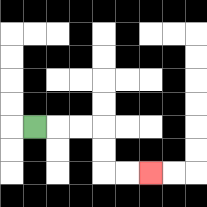{'start': '[1, 5]', 'end': '[6, 7]', 'path_directions': 'R,R,R,D,D,R,R', 'path_coordinates': '[[1, 5], [2, 5], [3, 5], [4, 5], [4, 6], [4, 7], [5, 7], [6, 7]]'}